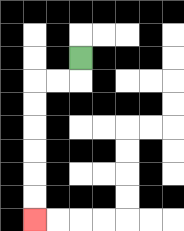{'start': '[3, 2]', 'end': '[1, 9]', 'path_directions': 'D,L,L,D,D,D,D,D,D', 'path_coordinates': '[[3, 2], [3, 3], [2, 3], [1, 3], [1, 4], [1, 5], [1, 6], [1, 7], [1, 8], [1, 9]]'}